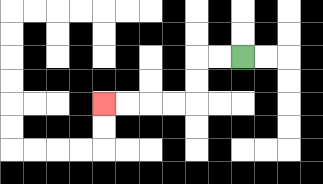{'start': '[10, 2]', 'end': '[4, 4]', 'path_directions': 'L,L,D,D,L,L,L,L', 'path_coordinates': '[[10, 2], [9, 2], [8, 2], [8, 3], [8, 4], [7, 4], [6, 4], [5, 4], [4, 4]]'}